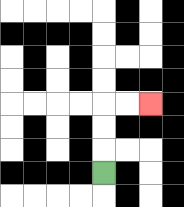{'start': '[4, 7]', 'end': '[6, 4]', 'path_directions': 'U,U,U,R,R', 'path_coordinates': '[[4, 7], [4, 6], [4, 5], [4, 4], [5, 4], [6, 4]]'}